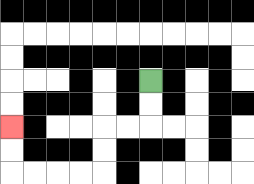{'start': '[6, 3]', 'end': '[0, 5]', 'path_directions': 'D,D,L,L,D,D,L,L,L,L,U,U', 'path_coordinates': '[[6, 3], [6, 4], [6, 5], [5, 5], [4, 5], [4, 6], [4, 7], [3, 7], [2, 7], [1, 7], [0, 7], [0, 6], [0, 5]]'}